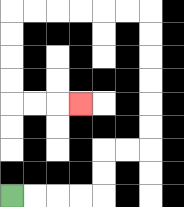{'start': '[0, 8]', 'end': '[3, 4]', 'path_directions': 'R,R,R,R,U,U,R,R,U,U,U,U,U,U,L,L,L,L,L,L,D,D,D,D,R,R,R', 'path_coordinates': '[[0, 8], [1, 8], [2, 8], [3, 8], [4, 8], [4, 7], [4, 6], [5, 6], [6, 6], [6, 5], [6, 4], [6, 3], [6, 2], [6, 1], [6, 0], [5, 0], [4, 0], [3, 0], [2, 0], [1, 0], [0, 0], [0, 1], [0, 2], [0, 3], [0, 4], [1, 4], [2, 4], [3, 4]]'}